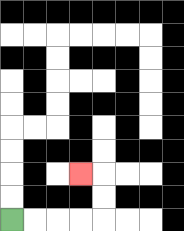{'start': '[0, 9]', 'end': '[3, 7]', 'path_directions': 'R,R,R,R,U,U,L', 'path_coordinates': '[[0, 9], [1, 9], [2, 9], [3, 9], [4, 9], [4, 8], [4, 7], [3, 7]]'}